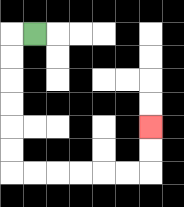{'start': '[1, 1]', 'end': '[6, 5]', 'path_directions': 'L,D,D,D,D,D,D,R,R,R,R,R,R,U,U', 'path_coordinates': '[[1, 1], [0, 1], [0, 2], [0, 3], [0, 4], [0, 5], [0, 6], [0, 7], [1, 7], [2, 7], [3, 7], [4, 7], [5, 7], [6, 7], [6, 6], [6, 5]]'}